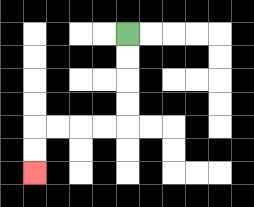{'start': '[5, 1]', 'end': '[1, 7]', 'path_directions': 'D,D,D,D,L,L,L,L,D,D', 'path_coordinates': '[[5, 1], [5, 2], [5, 3], [5, 4], [5, 5], [4, 5], [3, 5], [2, 5], [1, 5], [1, 6], [1, 7]]'}